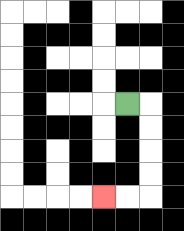{'start': '[5, 4]', 'end': '[4, 8]', 'path_directions': 'R,D,D,D,D,L,L', 'path_coordinates': '[[5, 4], [6, 4], [6, 5], [6, 6], [6, 7], [6, 8], [5, 8], [4, 8]]'}